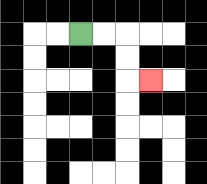{'start': '[3, 1]', 'end': '[6, 3]', 'path_directions': 'R,R,D,D,R', 'path_coordinates': '[[3, 1], [4, 1], [5, 1], [5, 2], [5, 3], [6, 3]]'}